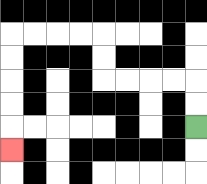{'start': '[8, 5]', 'end': '[0, 6]', 'path_directions': 'U,U,L,L,L,L,U,U,L,L,L,L,D,D,D,D,D', 'path_coordinates': '[[8, 5], [8, 4], [8, 3], [7, 3], [6, 3], [5, 3], [4, 3], [4, 2], [4, 1], [3, 1], [2, 1], [1, 1], [0, 1], [0, 2], [0, 3], [0, 4], [0, 5], [0, 6]]'}